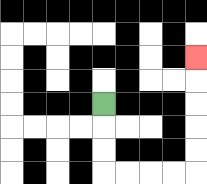{'start': '[4, 4]', 'end': '[8, 2]', 'path_directions': 'D,D,D,R,R,R,R,U,U,U,U,U', 'path_coordinates': '[[4, 4], [4, 5], [4, 6], [4, 7], [5, 7], [6, 7], [7, 7], [8, 7], [8, 6], [8, 5], [8, 4], [8, 3], [8, 2]]'}